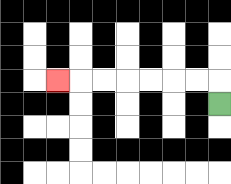{'start': '[9, 4]', 'end': '[2, 3]', 'path_directions': 'U,L,L,L,L,L,L,L', 'path_coordinates': '[[9, 4], [9, 3], [8, 3], [7, 3], [6, 3], [5, 3], [4, 3], [3, 3], [2, 3]]'}